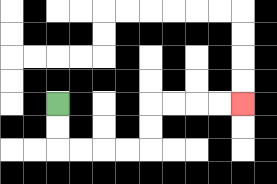{'start': '[2, 4]', 'end': '[10, 4]', 'path_directions': 'D,D,R,R,R,R,U,U,R,R,R,R', 'path_coordinates': '[[2, 4], [2, 5], [2, 6], [3, 6], [4, 6], [5, 6], [6, 6], [6, 5], [6, 4], [7, 4], [8, 4], [9, 4], [10, 4]]'}